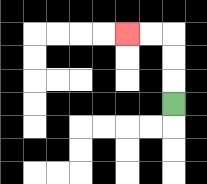{'start': '[7, 4]', 'end': '[5, 1]', 'path_directions': 'U,U,U,L,L', 'path_coordinates': '[[7, 4], [7, 3], [7, 2], [7, 1], [6, 1], [5, 1]]'}